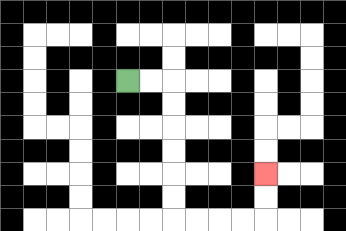{'start': '[5, 3]', 'end': '[11, 7]', 'path_directions': 'R,R,D,D,D,D,D,D,R,R,R,R,U,U', 'path_coordinates': '[[5, 3], [6, 3], [7, 3], [7, 4], [7, 5], [7, 6], [7, 7], [7, 8], [7, 9], [8, 9], [9, 9], [10, 9], [11, 9], [11, 8], [11, 7]]'}